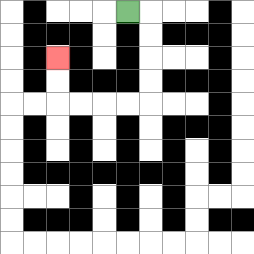{'start': '[5, 0]', 'end': '[2, 2]', 'path_directions': 'R,D,D,D,D,L,L,L,L,U,U', 'path_coordinates': '[[5, 0], [6, 0], [6, 1], [6, 2], [6, 3], [6, 4], [5, 4], [4, 4], [3, 4], [2, 4], [2, 3], [2, 2]]'}